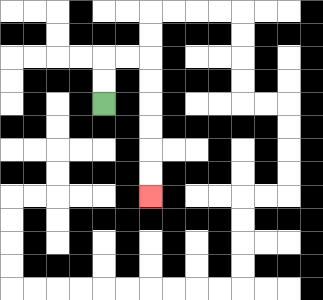{'start': '[4, 4]', 'end': '[6, 8]', 'path_directions': 'U,U,R,R,D,D,D,D,D,D', 'path_coordinates': '[[4, 4], [4, 3], [4, 2], [5, 2], [6, 2], [6, 3], [6, 4], [6, 5], [6, 6], [6, 7], [6, 8]]'}